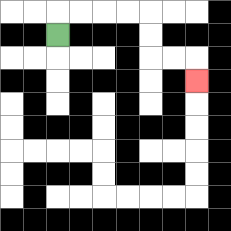{'start': '[2, 1]', 'end': '[8, 3]', 'path_directions': 'U,R,R,R,R,D,D,R,R,D', 'path_coordinates': '[[2, 1], [2, 0], [3, 0], [4, 0], [5, 0], [6, 0], [6, 1], [6, 2], [7, 2], [8, 2], [8, 3]]'}